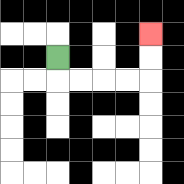{'start': '[2, 2]', 'end': '[6, 1]', 'path_directions': 'D,R,R,R,R,U,U', 'path_coordinates': '[[2, 2], [2, 3], [3, 3], [4, 3], [5, 3], [6, 3], [6, 2], [6, 1]]'}